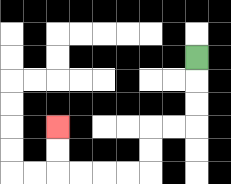{'start': '[8, 2]', 'end': '[2, 5]', 'path_directions': 'D,D,D,L,L,D,D,L,L,L,L,U,U', 'path_coordinates': '[[8, 2], [8, 3], [8, 4], [8, 5], [7, 5], [6, 5], [6, 6], [6, 7], [5, 7], [4, 7], [3, 7], [2, 7], [2, 6], [2, 5]]'}